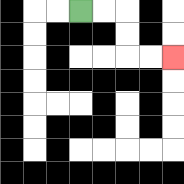{'start': '[3, 0]', 'end': '[7, 2]', 'path_directions': 'R,R,D,D,R,R', 'path_coordinates': '[[3, 0], [4, 0], [5, 0], [5, 1], [5, 2], [6, 2], [7, 2]]'}